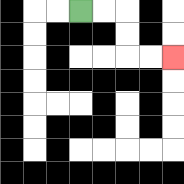{'start': '[3, 0]', 'end': '[7, 2]', 'path_directions': 'R,R,D,D,R,R', 'path_coordinates': '[[3, 0], [4, 0], [5, 0], [5, 1], [5, 2], [6, 2], [7, 2]]'}